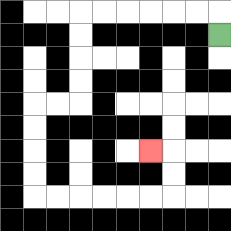{'start': '[9, 1]', 'end': '[6, 6]', 'path_directions': 'U,L,L,L,L,L,L,D,D,D,D,L,L,D,D,D,D,R,R,R,R,R,R,U,U,L', 'path_coordinates': '[[9, 1], [9, 0], [8, 0], [7, 0], [6, 0], [5, 0], [4, 0], [3, 0], [3, 1], [3, 2], [3, 3], [3, 4], [2, 4], [1, 4], [1, 5], [1, 6], [1, 7], [1, 8], [2, 8], [3, 8], [4, 8], [5, 8], [6, 8], [7, 8], [7, 7], [7, 6], [6, 6]]'}